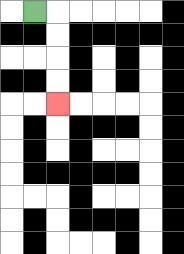{'start': '[1, 0]', 'end': '[2, 4]', 'path_directions': 'R,D,D,D,D', 'path_coordinates': '[[1, 0], [2, 0], [2, 1], [2, 2], [2, 3], [2, 4]]'}